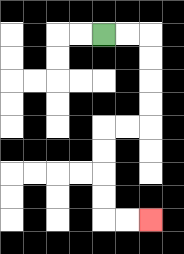{'start': '[4, 1]', 'end': '[6, 9]', 'path_directions': 'R,R,D,D,D,D,L,L,D,D,D,D,R,R', 'path_coordinates': '[[4, 1], [5, 1], [6, 1], [6, 2], [6, 3], [6, 4], [6, 5], [5, 5], [4, 5], [4, 6], [4, 7], [4, 8], [4, 9], [5, 9], [6, 9]]'}